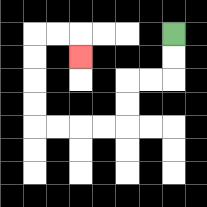{'start': '[7, 1]', 'end': '[3, 2]', 'path_directions': 'D,D,L,L,D,D,L,L,L,L,U,U,U,U,R,R,D', 'path_coordinates': '[[7, 1], [7, 2], [7, 3], [6, 3], [5, 3], [5, 4], [5, 5], [4, 5], [3, 5], [2, 5], [1, 5], [1, 4], [1, 3], [1, 2], [1, 1], [2, 1], [3, 1], [3, 2]]'}